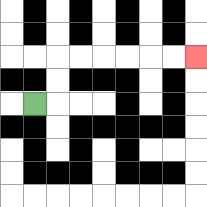{'start': '[1, 4]', 'end': '[8, 2]', 'path_directions': 'R,U,U,R,R,R,R,R,R', 'path_coordinates': '[[1, 4], [2, 4], [2, 3], [2, 2], [3, 2], [4, 2], [5, 2], [6, 2], [7, 2], [8, 2]]'}